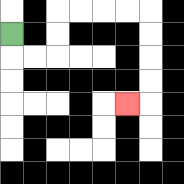{'start': '[0, 1]', 'end': '[5, 4]', 'path_directions': 'D,R,R,U,U,R,R,R,R,D,D,D,D,L', 'path_coordinates': '[[0, 1], [0, 2], [1, 2], [2, 2], [2, 1], [2, 0], [3, 0], [4, 0], [5, 0], [6, 0], [6, 1], [6, 2], [6, 3], [6, 4], [5, 4]]'}